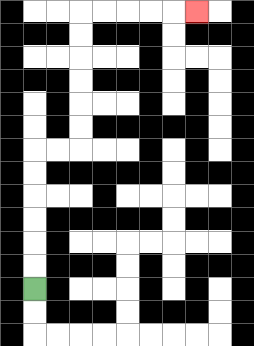{'start': '[1, 12]', 'end': '[8, 0]', 'path_directions': 'U,U,U,U,U,U,R,R,U,U,U,U,U,U,R,R,R,R,R', 'path_coordinates': '[[1, 12], [1, 11], [1, 10], [1, 9], [1, 8], [1, 7], [1, 6], [2, 6], [3, 6], [3, 5], [3, 4], [3, 3], [3, 2], [3, 1], [3, 0], [4, 0], [5, 0], [6, 0], [7, 0], [8, 0]]'}